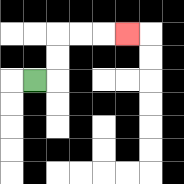{'start': '[1, 3]', 'end': '[5, 1]', 'path_directions': 'R,U,U,R,R,R', 'path_coordinates': '[[1, 3], [2, 3], [2, 2], [2, 1], [3, 1], [4, 1], [5, 1]]'}